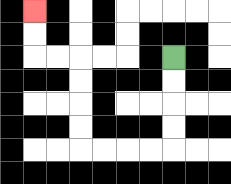{'start': '[7, 2]', 'end': '[1, 0]', 'path_directions': 'D,D,D,D,L,L,L,L,U,U,U,U,L,L,U,U', 'path_coordinates': '[[7, 2], [7, 3], [7, 4], [7, 5], [7, 6], [6, 6], [5, 6], [4, 6], [3, 6], [3, 5], [3, 4], [3, 3], [3, 2], [2, 2], [1, 2], [1, 1], [1, 0]]'}